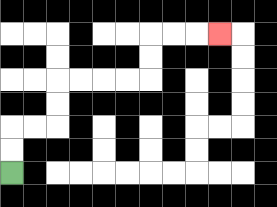{'start': '[0, 7]', 'end': '[9, 1]', 'path_directions': 'U,U,R,R,U,U,R,R,R,R,U,U,R,R,R', 'path_coordinates': '[[0, 7], [0, 6], [0, 5], [1, 5], [2, 5], [2, 4], [2, 3], [3, 3], [4, 3], [5, 3], [6, 3], [6, 2], [6, 1], [7, 1], [8, 1], [9, 1]]'}